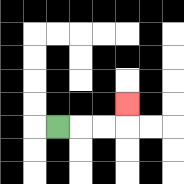{'start': '[2, 5]', 'end': '[5, 4]', 'path_directions': 'R,R,R,U', 'path_coordinates': '[[2, 5], [3, 5], [4, 5], [5, 5], [5, 4]]'}